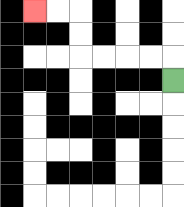{'start': '[7, 3]', 'end': '[1, 0]', 'path_directions': 'U,L,L,L,L,U,U,L,L', 'path_coordinates': '[[7, 3], [7, 2], [6, 2], [5, 2], [4, 2], [3, 2], [3, 1], [3, 0], [2, 0], [1, 0]]'}